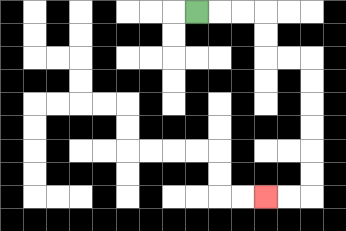{'start': '[8, 0]', 'end': '[11, 8]', 'path_directions': 'R,R,R,D,D,R,R,D,D,D,D,D,D,L,L', 'path_coordinates': '[[8, 0], [9, 0], [10, 0], [11, 0], [11, 1], [11, 2], [12, 2], [13, 2], [13, 3], [13, 4], [13, 5], [13, 6], [13, 7], [13, 8], [12, 8], [11, 8]]'}